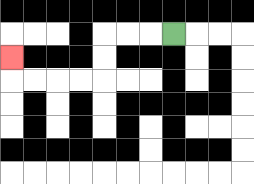{'start': '[7, 1]', 'end': '[0, 2]', 'path_directions': 'L,L,L,D,D,L,L,L,L,U', 'path_coordinates': '[[7, 1], [6, 1], [5, 1], [4, 1], [4, 2], [4, 3], [3, 3], [2, 3], [1, 3], [0, 3], [0, 2]]'}